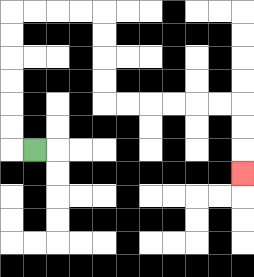{'start': '[1, 6]', 'end': '[10, 7]', 'path_directions': 'L,U,U,U,U,U,U,R,R,R,R,D,D,D,D,R,R,R,R,R,R,D,D,D', 'path_coordinates': '[[1, 6], [0, 6], [0, 5], [0, 4], [0, 3], [0, 2], [0, 1], [0, 0], [1, 0], [2, 0], [3, 0], [4, 0], [4, 1], [4, 2], [4, 3], [4, 4], [5, 4], [6, 4], [7, 4], [8, 4], [9, 4], [10, 4], [10, 5], [10, 6], [10, 7]]'}